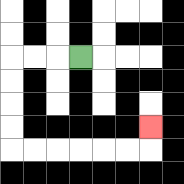{'start': '[3, 2]', 'end': '[6, 5]', 'path_directions': 'L,L,L,D,D,D,D,R,R,R,R,R,R,U', 'path_coordinates': '[[3, 2], [2, 2], [1, 2], [0, 2], [0, 3], [0, 4], [0, 5], [0, 6], [1, 6], [2, 6], [3, 6], [4, 6], [5, 6], [6, 6], [6, 5]]'}